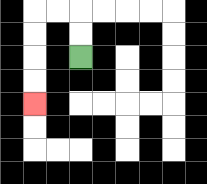{'start': '[3, 2]', 'end': '[1, 4]', 'path_directions': 'U,U,L,L,D,D,D,D', 'path_coordinates': '[[3, 2], [3, 1], [3, 0], [2, 0], [1, 0], [1, 1], [1, 2], [1, 3], [1, 4]]'}